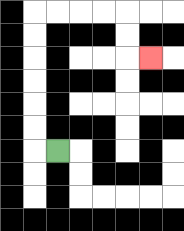{'start': '[2, 6]', 'end': '[6, 2]', 'path_directions': 'L,U,U,U,U,U,U,R,R,R,R,D,D,R', 'path_coordinates': '[[2, 6], [1, 6], [1, 5], [1, 4], [1, 3], [1, 2], [1, 1], [1, 0], [2, 0], [3, 0], [4, 0], [5, 0], [5, 1], [5, 2], [6, 2]]'}